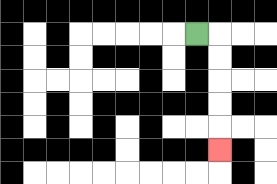{'start': '[8, 1]', 'end': '[9, 6]', 'path_directions': 'R,D,D,D,D,D', 'path_coordinates': '[[8, 1], [9, 1], [9, 2], [9, 3], [9, 4], [9, 5], [9, 6]]'}